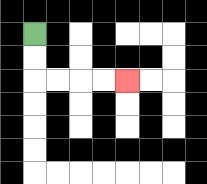{'start': '[1, 1]', 'end': '[5, 3]', 'path_directions': 'D,D,R,R,R,R', 'path_coordinates': '[[1, 1], [1, 2], [1, 3], [2, 3], [3, 3], [4, 3], [5, 3]]'}